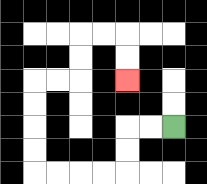{'start': '[7, 5]', 'end': '[5, 3]', 'path_directions': 'L,L,D,D,L,L,L,L,U,U,U,U,R,R,U,U,R,R,D,D', 'path_coordinates': '[[7, 5], [6, 5], [5, 5], [5, 6], [5, 7], [4, 7], [3, 7], [2, 7], [1, 7], [1, 6], [1, 5], [1, 4], [1, 3], [2, 3], [3, 3], [3, 2], [3, 1], [4, 1], [5, 1], [5, 2], [5, 3]]'}